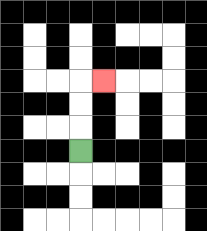{'start': '[3, 6]', 'end': '[4, 3]', 'path_directions': 'U,U,U,R', 'path_coordinates': '[[3, 6], [3, 5], [3, 4], [3, 3], [4, 3]]'}